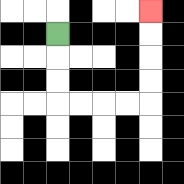{'start': '[2, 1]', 'end': '[6, 0]', 'path_directions': 'D,D,D,R,R,R,R,U,U,U,U', 'path_coordinates': '[[2, 1], [2, 2], [2, 3], [2, 4], [3, 4], [4, 4], [5, 4], [6, 4], [6, 3], [6, 2], [6, 1], [6, 0]]'}